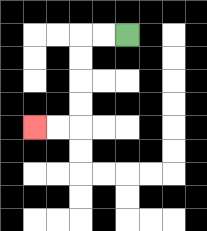{'start': '[5, 1]', 'end': '[1, 5]', 'path_directions': 'L,L,D,D,D,D,L,L', 'path_coordinates': '[[5, 1], [4, 1], [3, 1], [3, 2], [3, 3], [3, 4], [3, 5], [2, 5], [1, 5]]'}